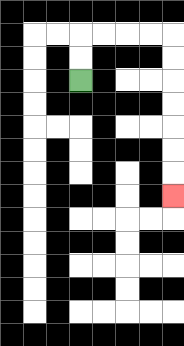{'start': '[3, 3]', 'end': '[7, 8]', 'path_directions': 'U,U,R,R,R,R,D,D,D,D,D,D,D', 'path_coordinates': '[[3, 3], [3, 2], [3, 1], [4, 1], [5, 1], [6, 1], [7, 1], [7, 2], [7, 3], [7, 4], [7, 5], [7, 6], [7, 7], [7, 8]]'}